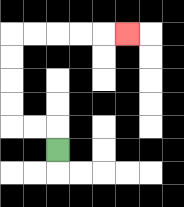{'start': '[2, 6]', 'end': '[5, 1]', 'path_directions': 'U,L,L,U,U,U,U,R,R,R,R,R', 'path_coordinates': '[[2, 6], [2, 5], [1, 5], [0, 5], [0, 4], [0, 3], [0, 2], [0, 1], [1, 1], [2, 1], [3, 1], [4, 1], [5, 1]]'}